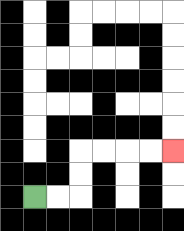{'start': '[1, 8]', 'end': '[7, 6]', 'path_directions': 'R,R,U,U,R,R,R,R', 'path_coordinates': '[[1, 8], [2, 8], [3, 8], [3, 7], [3, 6], [4, 6], [5, 6], [6, 6], [7, 6]]'}